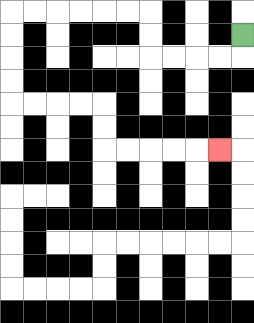{'start': '[10, 1]', 'end': '[9, 6]', 'path_directions': 'D,L,L,L,L,U,U,L,L,L,L,L,L,D,D,D,D,R,R,R,R,D,D,R,R,R,R,R', 'path_coordinates': '[[10, 1], [10, 2], [9, 2], [8, 2], [7, 2], [6, 2], [6, 1], [6, 0], [5, 0], [4, 0], [3, 0], [2, 0], [1, 0], [0, 0], [0, 1], [0, 2], [0, 3], [0, 4], [1, 4], [2, 4], [3, 4], [4, 4], [4, 5], [4, 6], [5, 6], [6, 6], [7, 6], [8, 6], [9, 6]]'}